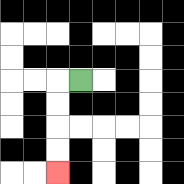{'start': '[3, 3]', 'end': '[2, 7]', 'path_directions': 'L,D,D,D,D', 'path_coordinates': '[[3, 3], [2, 3], [2, 4], [2, 5], [2, 6], [2, 7]]'}